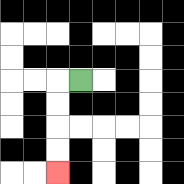{'start': '[3, 3]', 'end': '[2, 7]', 'path_directions': 'L,D,D,D,D', 'path_coordinates': '[[3, 3], [2, 3], [2, 4], [2, 5], [2, 6], [2, 7]]'}